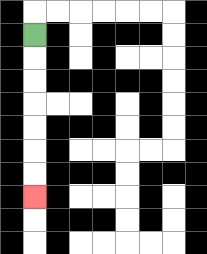{'start': '[1, 1]', 'end': '[1, 8]', 'path_directions': 'D,D,D,D,D,D,D', 'path_coordinates': '[[1, 1], [1, 2], [1, 3], [1, 4], [1, 5], [1, 6], [1, 7], [1, 8]]'}